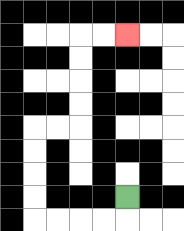{'start': '[5, 8]', 'end': '[5, 1]', 'path_directions': 'D,L,L,L,L,U,U,U,U,R,R,U,U,U,U,R,R', 'path_coordinates': '[[5, 8], [5, 9], [4, 9], [3, 9], [2, 9], [1, 9], [1, 8], [1, 7], [1, 6], [1, 5], [2, 5], [3, 5], [3, 4], [3, 3], [3, 2], [3, 1], [4, 1], [5, 1]]'}